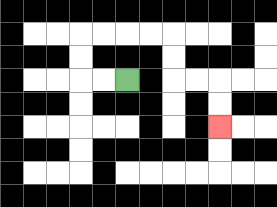{'start': '[5, 3]', 'end': '[9, 5]', 'path_directions': 'L,L,U,U,R,R,R,R,D,D,R,R,D,D', 'path_coordinates': '[[5, 3], [4, 3], [3, 3], [3, 2], [3, 1], [4, 1], [5, 1], [6, 1], [7, 1], [7, 2], [7, 3], [8, 3], [9, 3], [9, 4], [9, 5]]'}